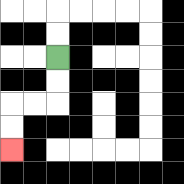{'start': '[2, 2]', 'end': '[0, 6]', 'path_directions': 'D,D,L,L,D,D', 'path_coordinates': '[[2, 2], [2, 3], [2, 4], [1, 4], [0, 4], [0, 5], [0, 6]]'}